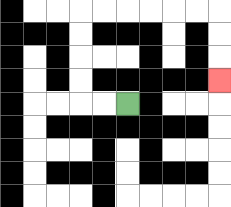{'start': '[5, 4]', 'end': '[9, 3]', 'path_directions': 'L,L,U,U,U,U,R,R,R,R,R,R,D,D,D', 'path_coordinates': '[[5, 4], [4, 4], [3, 4], [3, 3], [3, 2], [3, 1], [3, 0], [4, 0], [5, 0], [6, 0], [7, 0], [8, 0], [9, 0], [9, 1], [9, 2], [9, 3]]'}